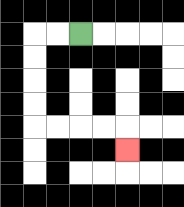{'start': '[3, 1]', 'end': '[5, 6]', 'path_directions': 'L,L,D,D,D,D,R,R,R,R,D', 'path_coordinates': '[[3, 1], [2, 1], [1, 1], [1, 2], [1, 3], [1, 4], [1, 5], [2, 5], [3, 5], [4, 5], [5, 5], [5, 6]]'}